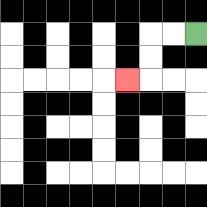{'start': '[8, 1]', 'end': '[5, 3]', 'path_directions': 'L,L,D,D,L', 'path_coordinates': '[[8, 1], [7, 1], [6, 1], [6, 2], [6, 3], [5, 3]]'}